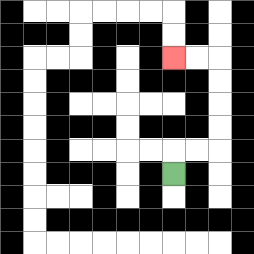{'start': '[7, 7]', 'end': '[7, 2]', 'path_directions': 'U,R,R,U,U,U,U,L,L', 'path_coordinates': '[[7, 7], [7, 6], [8, 6], [9, 6], [9, 5], [9, 4], [9, 3], [9, 2], [8, 2], [7, 2]]'}